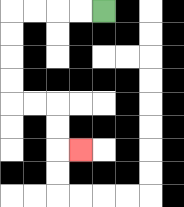{'start': '[4, 0]', 'end': '[3, 6]', 'path_directions': 'L,L,L,L,D,D,D,D,R,R,D,D,R', 'path_coordinates': '[[4, 0], [3, 0], [2, 0], [1, 0], [0, 0], [0, 1], [0, 2], [0, 3], [0, 4], [1, 4], [2, 4], [2, 5], [2, 6], [3, 6]]'}